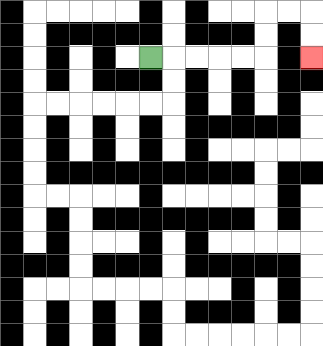{'start': '[6, 2]', 'end': '[13, 2]', 'path_directions': 'R,R,R,R,R,U,U,R,R,D,D', 'path_coordinates': '[[6, 2], [7, 2], [8, 2], [9, 2], [10, 2], [11, 2], [11, 1], [11, 0], [12, 0], [13, 0], [13, 1], [13, 2]]'}